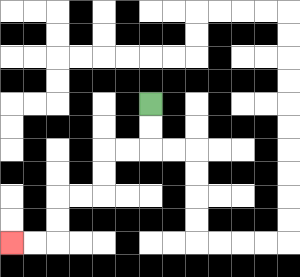{'start': '[6, 4]', 'end': '[0, 10]', 'path_directions': 'D,D,L,L,D,D,L,L,D,D,L,L', 'path_coordinates': '[[6, 4], [6, 5], [6, 6], [5, 6], [4, 6], [4, 7], [4, 8], [3, 8], [2, 8], [2, 9], [2, 10], [1, 10], [0, 10]]'}